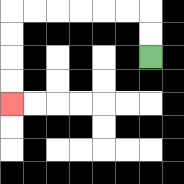{'start': '[6, 2]', 'end': '[0, 4]', 'path_directions': 'U,U,L,L,L,L,L,L,D,D,D,D', 'path_coordinates': '[[6, 2], [6, 1], [6, 0], [5, 0], [4, 0], [3, 0], [2, 0], [1, 0], [0, 0], [0, 1], [0, 2], [0, 3], [0, 4]]'}